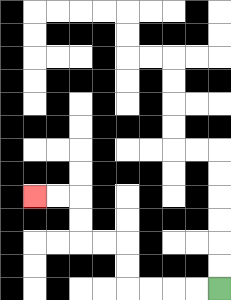{'start': '[9, 12]', 'end': '[1, 8]', 'path_directions': 'L,L,L,L,U,U,L,L,U,U,L,L', 'path_coordinates': '[[9, 12], [8, 12], [7, 12], [6, 12], [5, 12], [5, 11], [5, 10], [4, 10], [3, 10], [3, 9], [3, 8], [2, 8], [1, 8]]'}